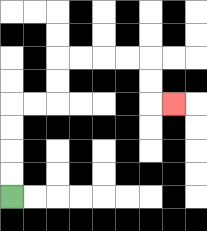{'start': '[0, 8]', 'end': '[7, 4]', 'path_directions': 'U,U,U,U,R,R,U,U,R,R,R,R,D,D,R', 'path_coordinates': '[[0, 8], [0, 7], [0, 6], [0, 5], [0, 4], [1, 4], [2, 4], [2, 3], [2, 2], [3, 2], [4, 2], [5, 2], [6, 2], [6, 3], [6, 4], [7, 4]]'}